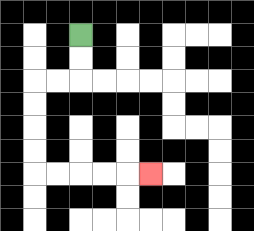{'start': '[3, 1]', 'end': '[6, 7]', 'path_directions': 'D,D,L,L,D,D,D,D,R,R,R,R,R', 'path_coordinates': '[[3, 1], [3, 2], [3, 3], [2, 3], [1, 3], [1, 4], [1, 5], [1, 6], [1, 7], [2, 7], [3, 7], [4, 7], [5, 7], [6, 7]]'}